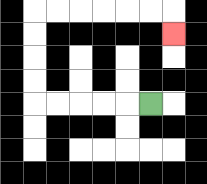{'start': '[6, 4]', 'end': '[7, 1]', 'path_directions': 'L,L,L,L,L,U,U,U,U,R,R,R,R,R,R,D', 'path_coordinates': '[[6, 4], [5, 4], [4, 4], [3, 4], [2, 4], [1, 4], [1, 3], [1, 2], [1, 1], [1, 0], [2, 0], [3, 0], [4, 0], [5, 0], [6, 0], [7, 0], [7, 1]]'}